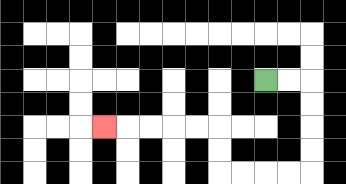{'start': '[11, 3]', 'end': '[4, 5]', 'path_directions': 'R,R,D,D,D,D,L,L,L,L,U,U,L,L,L,L,L', 'path_coordinates': '[[11, 3], [12, 3], [13, 3], [13, 4], [13, 5], [13, 6], [13, 7], [12, 7], [11, 7], [10, 7], [9, 7], [9, 6], [9, 5], [8, 5], [7, 5], [6, 5], [5, 5], [4, 5]]'}